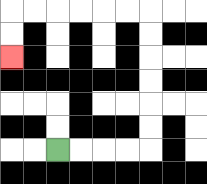{'start': '[2, 6]', 'end': '[0, 2]', 'path_directions': 'R,R,R,R,U,U,U,U,U,U,L,L,L,L,L,L,D,D', 'path_coordinates': '[[2, 6], [3, 6], [4, 6], [5, 6], [6, 6], [6, 5], [6, 4], [6, 3], [6, 2], [6, 1], [6, 0], [5, 0], [4, 0], [3, 0], [2, 0], [1, 0], [0, 0], [0, 1], [0, 2]]'}